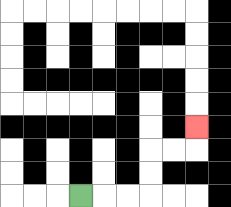{'start': '[3, 8]', 'end': '[8, 5]', 'path_directions': 'R,R,R,U,U,R,R,U', 'path_coordinates': '[[3, 8], [4, 8], [5, 8], [6, 8], [6, 7], [6, 6], [7, 6], [8, 6], [8, 5]]'}